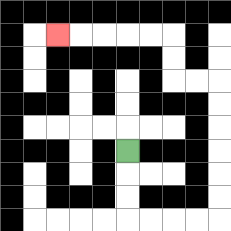{'start': '[5, 6]', 'end': '[2, 1]', 'path_directions': 'D,D,D,R,R,R,R,U,U,U,U,U,U,L,L,U,U,L,L,L,L,L', 'path_coordinates': '[[5, 6], [5, 7], [5, 8], [5, 9], [6, 9], [7, 9], [8, 9], [9, 9], [9, 8], [9, 7], [9, 6], [9, 5], [9, 4], [9, 3], [8, 3], [7, 3], [7, 2], [7, 1], [6, 1], [5, 1], [4, 1], [3, 1], [2, 1]]'}